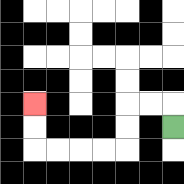{'start': '[7, 5]', 'end': '[1, 4]', 'path_directions': 'U,L,L,D,D,L,L,L,L,U,U', 'path_coordinates': '[[7, 5], [7, 4], [6, 4], [5, 4], [5, 5], [5, 6], [4, 6], [3, 6], [2, 6], [1, 6], [1, 5], [1, 4]]'}